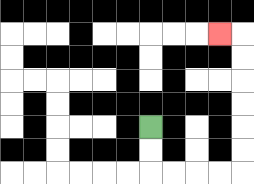{'start': '[6, 5]', 'end': '[9, 1]', 'path_directions': 'D,D,R,R,R,R,U,U,U,U,U,U,L', 'path_coordinates': '[[6, 5], [6, 6], [6, 7], [7, 7], [8, 7], [9, 7], [10, 7], [10, 6], [10, 5], [10, 4], [10, 3], [10, 2], [10, 1], [9, 1]]'}